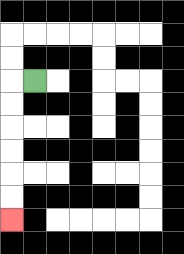{'start': '[1, 3]', 'end': '[0, 9]', 'path_directions': 'L,D,D,D,D,D,D', 'path_coordinates': '[[1, 3], [0, 3], [0, 4], [0, 5], [0, 6], [0, 7], [0, 8], [0, 9]]'}